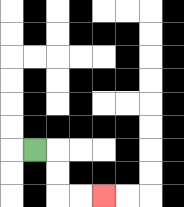{'start': '[1, 6]', 'end': '[4, 8]', 'path_directions': 'R,D,D,R,R', 'path_coordinates': '[[1, 6], [2, 6], [2, 7], [2, 8], [3, 8], [4, 8]]'}